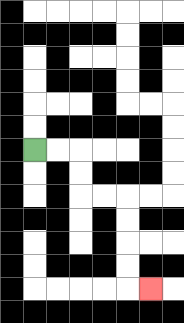{'start': '[1, 6]', 'end': '[6, 12]', 'path_directions': 'R,R,D,D,R,R,D,D,D,D,R', 'path_coordinates': '[[1, 6], [2, 6], [3, 6], [3, 7], [3, 8], [4, 8], [5, 8], [5, 9], [5, 10], [5, 11], [5, 12], [6, 12]]'}